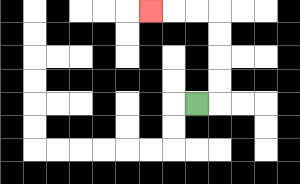{'start': '[8, 4]', 'end': '[6, 0]', 'path_directions': 'R,U,U,U,U,L,L,L', 'path_coordinates': '[[8, 4], [9, 4], [9, 3], [9, 2], [9, 1], [9, 0], [8, 0], [7, 0], [6, 0]]'}